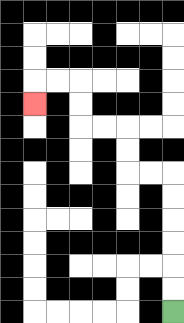{'start': '[7, 13]', 'end': '[1, 4]', 'path_directions': 'U,U,U,U,U,U,L,L,U,U,L,L,U,U,L,L,D', 'path_coordinates': '[[7, 13], [7, 12], [7, 11], [7, 10], [7, 9], [7, 8], [7, 7], [6, 7], [5, 7], [5, 6], [5, 5], [4, 5], [3, 5], [3, 4], [3, 3], [2, 3], [1, 3], [1, 4]]'}